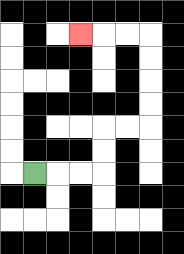{'start': '[1, 7]', 'end': '[3, 1]', 'path_directions': 'R,R,R,U,U,R,R,U,U,U,U,L,L,L', 'path_coordinates': '[[1, 7], [2, 7], [3, 7], [4, 7], [4, 6], [4, 5], [5, 5], [6, 5], [6, 4], [6, 3], [6, 2], [6, 1], [5, 1], [4, 1], [3, 1]]'}